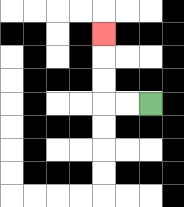{'start': '[6, 4]', 'end': '[4, 1]', 'path_directions': 'L,L,U,U,U', 'path_coordinates': '[[6, 4], [5, 4], [4, 4], [4, 3], [4, 2], [4, 1]]'}